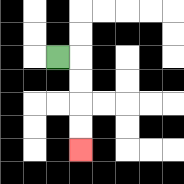{'start': '[2, 2]', 'end': '[3, 6]', 'path_directions': 'R,D,D,D,D', 'path_coordinates': '[[2, 2], [3, 2], [3, 3], [3, 4], [3, 5], [3, 6]]'}